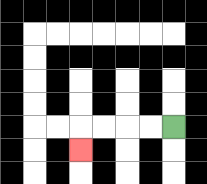{'start': '[7, 5]', 'end': '[3, 6]', 'path_directions': 'L,L,L,L,D', 'path_coordinates': '[[7, 5], [6, 5], [5, 5], [4, 5], [3, 5], [3, 6]]'}